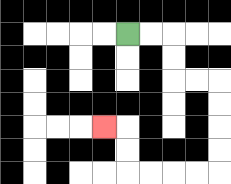{'start': '[5, 1]', 'end': '[4, 5]', 'path_directions': 'R,R,D,D,R,R,D,D,D,D,L,L,L,L,U,U,L', 'path_coordinates': '[[5, 1], [6, 1], [7, 1], [7, 2], [7, 3], [8, 3], [9, 3], [9, 4], [9, 5], [9, 6], [9, 7], [8, 7], [7, 7], [6, 7], [5, 7], [5, 6], [5, 5], [4, 5]]'}